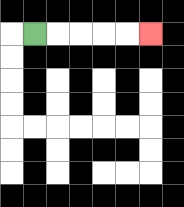{'start': '[1, 1]', 'end': '[6, 1]', 'path_directions': 'R,R,R,R,R', 'path_coordinates': '[[1, 1], [2, 1], [3, 1], [4, 1], [5, 1], [6, 1]]'}